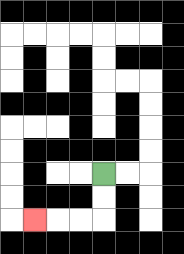{'start': '[4, 7]', 'end': '[1, 9]', 'path_directions': 'D,D,L,L,L', 'path_coordinates': '[[4, 7], [4, 8], [4, 9], [3, 9], [2, 9], [1, 9]]'}